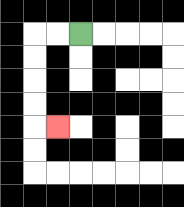{'start': '[3, 1]', 'end': '[2, 5]', 'path_directions': 'L,L,D,D,D,D,R', 'path_coordinates': '[[3, 1], [2, 1], [1, 1], [1, 2], [1, 3], [1, 4], [1, 5], [2, 5]]'}